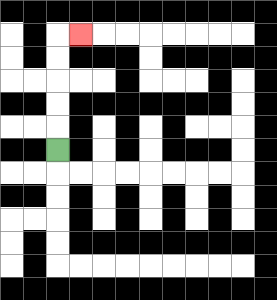{'start': '[2, 6]', 'end': '[3, 1]', 'path_directions': 'U,U,U,U,U,R', 'path_coordinates': '[[2, 6], [2, 5], [2, 4], [2, 3], [2, 2], [2, 1], [3, 1]]'}